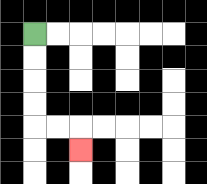{'start': '[1, 1]', 'end': '[3, 6]', 'path_directions': 'D,D,D,D,R,R,D', 'path_coordinates': '[[1, 1], [1, 2], [1, 3], [1, 4], [1, 5], [2, 5], [3, 5], [3, 6]]'}